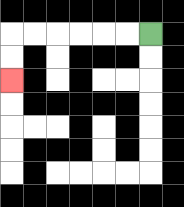{'start': '[6, 1]', 'end': '[0, 3]', 'path_directions': 'L,L,L,L,L,L,D,D', 'path_coordinates': '[[6, 1], [5, 1], [4, 1], [3, 1], [2, 1], [1, 1], [0, 1], [0, 2], [0, 3]]'}